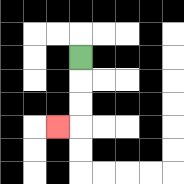{'start': '[3, 2]', 'end': '[2, 5]', 'path_directions': 'D,D,D,L', 'path_coordinates': '[[3, 2], [3, 3], [3, 4], [3, 5], [2, 5]]'}